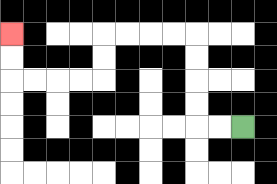{'start': '[10, 5]', 'end': '[0, 1]', 'path_directions': 'L,L,U,U,U,U,L,L,L,L,D,D,L,L,L,L,U,U', 'path_coordinates': '[[10, 5], [9, 5], [8, 5], [8, 4], [8, 3], [8, 2], [8, 1], [7, 1], [6, 1], [5, 1], [4, 1], [4, 2], [4, 3], [3, 3], [2, 3], [1, 3], [0, 3], [0, 2], [0, 1]]'}